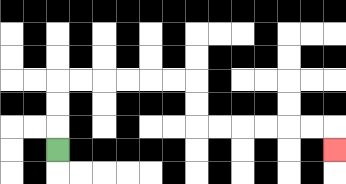{'start': '[2, 6]', 'end': '[14, 6]', 'path_directions': 'U,U,U,R,R,R,R,R,R,D,D,R,R,R,R,R,R,D', 'path_coordinates': '[[2, 6], [2, 5], [2, 4], [2, 3], [3, 3], [4, 3], [5, 3], [6, 3], [7, 3], [8, 3], [8, 4], [8, 5], [9, 5], [10, 5], [11, 5], [12, 5], [13, 5], [14, 5], [14, 6]]'}